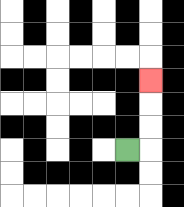{'start': '[5, 6]', 'end': '[6, 3]', 'path_directions': 'R,U,U,U', 'path_coordinates': '[[5, 6], [6, 6], [6, 5], [6, 4], [6, 3]]'}